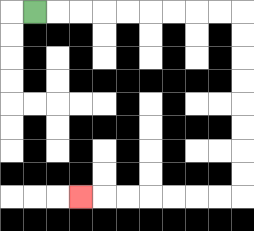{'start': '[1, 0]', 'end': '[3, 8]', 'path_directions': 'R,R,R,R,R,R,R,R,R,D,D,D,D,D,D,D,D,L,L,L,L,L,L,L', 'path_coordinates': '[[1, 0], [2, 0], [3, 0], [4, 0], [5, 0], [6, 0], [7, 0], [8, 0], [9, 0], [10, 0], [10, 1], [10, 2], [10, 3], [10, 4], [10, 5], [10, 6], [10, 7], [10, 8], [9, 8], [8, 8], [7, 8], [6, 8], [5, 8], [4, 8], [3, 8]]'}